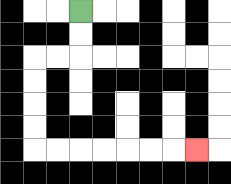{'start': '[3, 0]', 'end': '[8, 6]', 'path_directions': 'D,D,L,L,D,D,D,D,R,R,R,R,R,R,R', 'path_coordinates': '[[3, 0], [3, 1], [3, 2], [2, 2], [1, 2], [1, 3], [1, 4], [1, 5], [1, 6], [2, 6], [3, 6], [4, 6], [5, 6], [6, 6], [7, 6], [8, 6]]'}